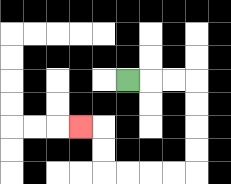{'start': '[5, 3]', 'end': '[3, 5]', 'path_directions': 'R,R,R,D,D,D,D,L,L,L,L,U,U,L', 'path_coordinates': '[[5, 3], [6, 3], [7, 3], [8, 3], [8, 4], [8, 5], [8, 6], [8, 7], [7, 7], [6, 7], [5, 7], [4, 7], [4, 6], [4, 5], [3, 5]]'}